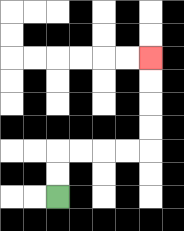{'start': '[2, 8]', 'end': '[6, 2]', 'path_directions': 'U,U,R,R,R,R,U,U,U,U', 'path_coordinates': '[[2, 8], [2, 7], [2, 6], [3, 6], [4, 6], [5, 6], [6, 6], [6, 5], [6, 4], [6, 3], [6, 2]]'}